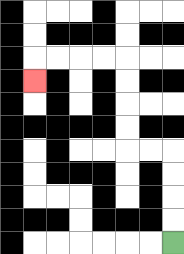{'start': '[7, 10]', 'end': '[1, 3]', 'path_directions': 'U,U,U,U,L,L,U,U,U,U,L,L,L,L,D', 'path_coordinates': '[[7, 10], [7, 9], [7, 8], [7, 7], [7, 6], [6, 6], [5, 6], [5, 5], [5, 4], [5, 3], [5, 2], [4, 2], [3, 2], [2, 2], [1, 2], [1, 3]]'}